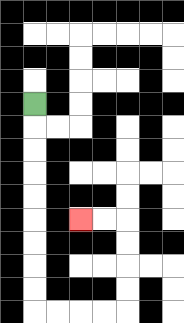{'start': '[1, 4]', 'end': '[3, 9]', 'path_directions': 'D,D,D,D,D,D,D,D,D,R,R,R,R,U,U,U,U,L,L', 'path_coordinates': '[[1, 4], [1, 5], [1, 6], [1, 7], [1, 8], [1, 9], [1, 10], [1, 11], [1, 12], [1, 13], [2, 13], [3, 13], [4, 13], [5, 13], [5, 12], [5, 11], [5, 10], [5, 9], [4, 9], [3, 9]]'}